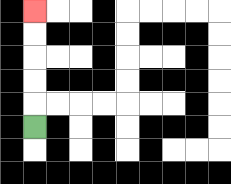{'start': '[1, 5]', 'end': '[1, 0]', 'path_directions': 'U,U,U,U,U', 'path_coordinates': '[[1, 5], [1, 4], [1, 3], [1, 2], [1, 1], [1, 0]]'}